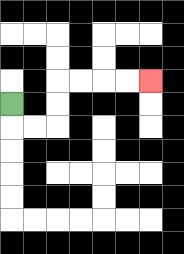{'start': '[0, 4]', 'end': '[6, 3]', 'path_directions': 'D,R,R,U,U,R,R,R,R', 'path_coordinates': '[[0, 4], [0, 5], [1, 5], [2, 5], [2, 4], [2, 3], [3, 3], [4, 3], [5, 3], [6, 3]]'}